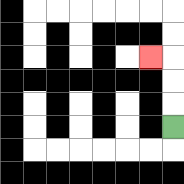{'start': '[7, 5]', 'end': '[6, 2]', 'path_directions': 'U,U,U,L', 'path_coordinates': '[[7, 5], [7, 4], [7, 3], [7, 2], [6, 2]]'}